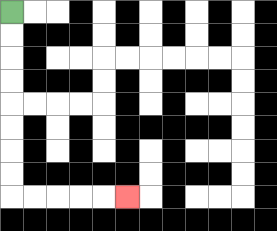{'start': '[0, 0]', 'end': '[5, 8]', 'path_directions': 'D,D,D,D,D,D,D,D,R,R,R,R,R', 'path_coordinates': '[[0, 0], [0, 1], [0, 2], [0, 3], [0, 4], [0, 5], [0, 6], [0, 7], [0, 8], [1, 8], [2, 8], [3, 8], [4, 8], [5, 8]]'}